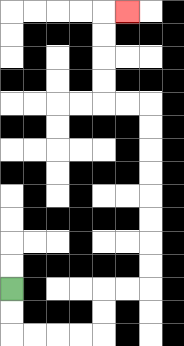{'start': '[0, 12]', 'end': '[5, 0]', 'path_directions': 'D,D,R,R,R,R,U,U,R,R,U,U,U,U,U,U,U,U,L,L,U,U,U,U,R', 'path_coordinates': '[[0, 12], [0, 13], [0, 14], [1, 14], [2, 14], [3, 14], [4, 14], [4, 13], [4, 12], [5, 12], [6, 12], [6, 11], [6, 10], [6, 9], [6, 8], [6, 7], [6, 6], [6, 5], [6, 4], [5, 4], [4, 4], [4, 3], [4, 2], [4, 1], [4, 0], [5, 0]]'}